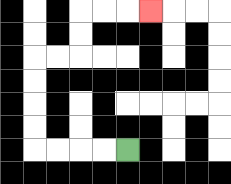{'start': '[5, 6]', 'end': '[6, 0]', 'path_directions': 'L,L,L,L,U,U,U,U,R,R,U,U,R,R,R', 'path_coordinates': '[[5, 6], [4, 6], [3, 6], [2, 6], [1, 6], [1, 5], [1, 4], [1, 3], [1, 2], [2, 2], [3, 2], [3, 1], [3, 0], [4, 0], [5, 0], [6, 0]]'}